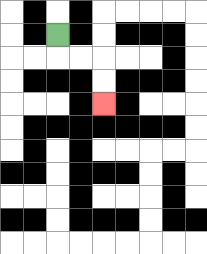{'start': '[2, 1]', 'end': '[4, 4]', 'path_directions': 'D,R,R,D,D', 'path_coordinates': '[[2, 1], [2, 2], [3, 2], [4, 2], [4, 3], [4, 4]]'}